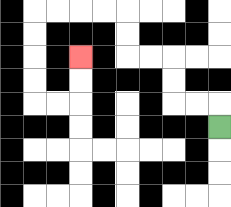{'start': '[9, 5]', 'end': '[3, 2]', 'path_directions': 'U,L,L,U,U,L,L,U,U,L,L,L,L,D,D,D,D,R,R,U,U', 'path_coordinates': '[[9, 5], [9, 4], [8, 4], [7, 4], [7, 3], [7, 2], [6, 2], [5, 2], [5, 1], [5, 0], [4, 0], [3, 0], [2, 0], [1, 0], [1, 1], [1, 2], [1, 3], [1, 4], [2, 4], [3, 4], [3, 3], [3, 2]]'}